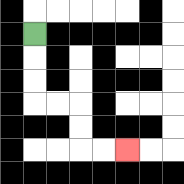{'start': '[1, 1]', 'end': '[5, 6]', 'path_directions': 'D,D,D,R,R,D,D,R,R', 'path_coordinates': '[[1, 1], [1, 2], [1, 3], [1, 4], [2, 4], [3, 4], [3, 5], [3, 6], [4, 6], [5, 6]]'}